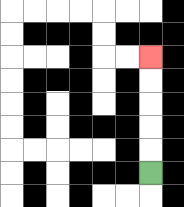{'start': '[6, 7]', 'end': '[6, 2]', 'path_directions': 'U,U,U,U,U', 'path_coordinates': '[[6, 7], [6, 6], [6, 5], [6, 4], [6, 3], [6, 2]]'}